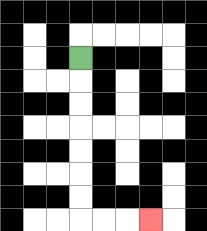{'start': '[3, 2]', 'end': '[6, 9]', 'path_directions': 'D,D,D,D,D,D,D,R,R,R', 'path_coordinates': '[[3, 2], [3, 3], [3, 4], [3, 5], [3, 6], [3, 7], [3, 8], [3, 9], [4, 9], [5, 9], [6, 9]]'}